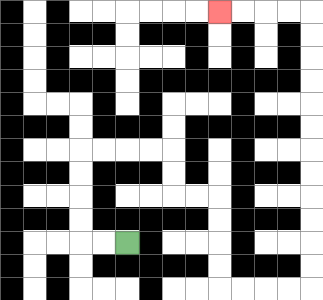{'start': '[5, 10]', 'end': '[9, 0]', 'path_directions': 'L,L,U,U,U,U,R,R,R,R,D,D,R,R,D,D,D,D,R,R,R,R,U,U,U,U,U,U,U,U,U,U,U,U,L,L,L,L', 'path_coordinates': '[[5, 10], [4, 10], [3, 10], [3, 9], [3, 8], [3, 7], [3, 6], [4, 6], [5, 6], [6, 6], [7, 6], [7, 7], [7, 8], [8, 8], [9, 8], [9, 9], [9, 10], [9, 11], [9, 12], [10, 12], [11, 12], [12, 12], [13, 12], [13, 11], [13, 10], [13, 9], [13, 8], [13, 7], [13, 6], [13, 5], [13, 4], [13, 3], [13, 2], [13, 1], [13, 0], [12, 0], [11, 0], [10, 0], [9, 0]]'}